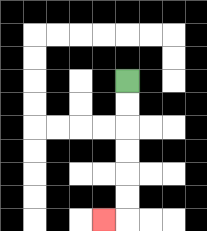{'start': '[5, 3]', 'end': '[4, 9]', 'path_directions': 'D,D,D,D,D,D,L', 'path_coordinates': '[[5, 3], [5, 4], [5, 5], [5, 6], [5, 7], [5, 8], [5, 9], [4, 9]]'}